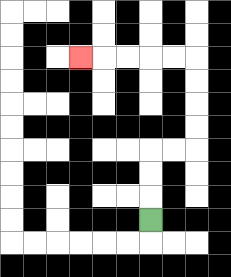{'start': '[6, 9]', 'end': '[3, 2]', 'path_directions': 'U,U,U,R,R,U,U,U,U,L,L,L,L,L', 'path_coordinates': '[[6, 9], [6, 8], [6, 7], [6, 6], [7, 6], [8, 6], [8, 5], [8, 4], [8, 3], [8, 2], [7, 2], [6, 2], [5, 2], [4, 2], [3, 2]]'}